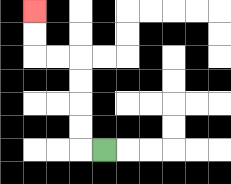{'start': '[4, 6]', 'end': '[1, 0]', 'path_directions': 'L,U,U,U,U,L,L,U,U', 'path_coordinates': '[[4, 6], [3, 6], [3, 5], [3, 4], [3, 3], [3, 2], [2, 2], [1, 2], [1, 1], [1, 0]]'}